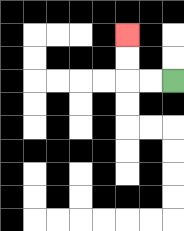{'start': '[7, 3]', 'end': '[5, 1]', 'path_directions': 'L,L,U,U', 'path_coordinates': '[[7, 3], [6, 3], [5, 3], [5, 2], [5, 1]]'}